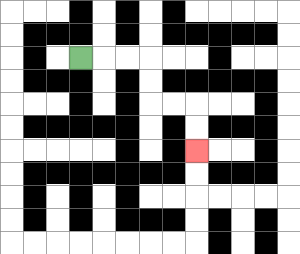{'start': '[3, 2]', 'end': '[8, 6]', 'path_directions': 'R,R,R,D,D,R,R,D,D', 'path_coordinates': '[[3, 2], [4, 2], [5, 2], [6, 2], [6, 3], [6, 4], [7, 4], [8, 4], [8, 5], [8, 6]]'}